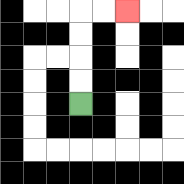{'start': '[3, 4]', 'end': '[5, 0]', 'path_directions': 'U,U,U,U,R,R', 'path_coordinates': '[[3, 4], [3, 3], [3, 2], [3, 1], [3, 0], [4, 0], [5, 0]]'}